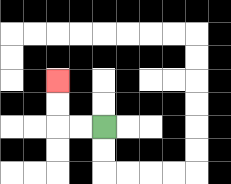{'start': '[4, 5]', 'end': '[2, 3]', 'path_directions': 'L,L,U,U', 'path_coordinates': '[[4, 5], [3, 5], [2, 5], [2, 4], [2, 3]]'}